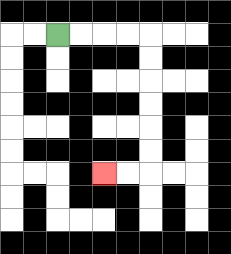{'start': '[2, 1]', 'end': '[4, 7]', 'path_directions': 'R,R,R,R,D,D,D,D,D,D,L,L', 'path_coordinates': '[[2, 1], [3, 1], [4, 1], [5, 1], [6, 1], [6, 2], [6, 3], [6, 4], [6, 5], [6, 6], [6, 7], [5, 7], [4, 7]]'}